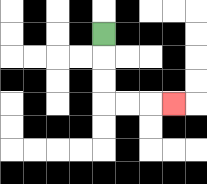{'start': '[4, 1]', 'end': '[7, 4]', 'path_directions': 'D,D,D,R,R,R', 'path_coordinates': '[[4, 1], [4, 2], [4, 3], [4, 4], [5, 4], [6, 4], [7, 4]]'}